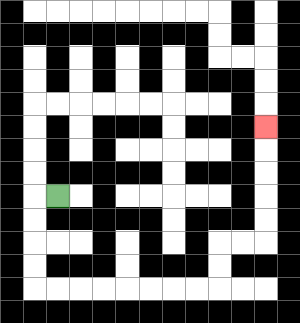{'start': '[2, 8]', 'end': '[11, 5]', 'path_directions': 'L,D,D,D,D,R,R,R,R,R,R,R,R,U,U,R,R,U,U,U,U,U', 'path_coordinates': '[[2, 8], [1, 8], [1, 9], [1, 10], [1, 11], [1, 12], [2, 12], [3, 12], [4, 12], [5, 12], [6, 12], [7, 12], [8, 12], [9, 12], [9, 11], [9, 10], [10, 10], [11, 10], [11, 9], [11, 8], [11, 7], [11, 6], [11, 5]]'}